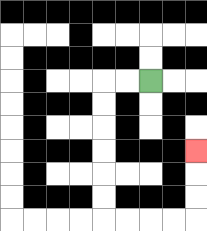{'start': '[6, 3]', 'end': '[8, 6]', 'path_directions': 'L,L,D,D,D,D,D,D,R,R,R,R,U,U,U', 'path_coordinates': '[[6, 3], [5, 3], [4, 3], [4, 4], [4, 5], [4, 6], [4, 7], [4, 8], [4, 9], [5, 9], [6, 9], [7, 9], [8, 9], [8, 8], [8, 7], [8, 6]]'}